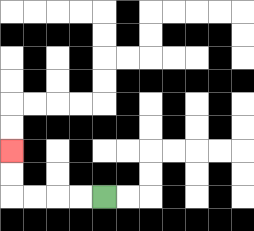{'start': '[4, 8]', 'end': '[0, 6]', 'path_directions': 'L,L,L,L,U,U', 'path_coordinates': '[[4, 8], [3, 8], [2, 8], [1, 8], [0, 8], [0, 7], [0, 6]]'}